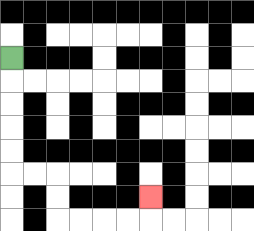{'start': '[0, 2]', 'end': '[6, 8]', 'path_directions': 'D,D,D,D,D,R,R,D,D,R,R,R,R,U', 'path_coordinates': '[[0, 2], [0, 3], [0, 4], [0, 5], [0, 6], [0, 7], [1, 7], [2, 7], [2, 8], [2, 9], [3, 9], [4, 9], [5, 9], [6, 9], [6, 8]]'}